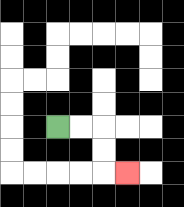{'start': '[2, 5]', 'end': '[5, 7]', 'path_directions': 'R,R,D,D,R', 'path_coordinates': '[[2, 5], [3, 5], [4, 5], [4, 6], [4, 7], [5, 7]]'}